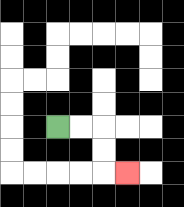{'start': '[2, 5]', 'end': '[5, 7]', 'path_directions': 'R,R,D,D,R', 'path_coordinates': '[[2, 5], [3, 5], [4, 5], [4, 6], [4, 7], [5, 7]]'}